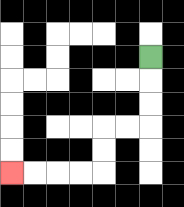{'start': '[6, 2]', 'end': '[0, 7]', 'path_directions': 'D,D,D,L,L,D,D,L,L,L,L', 'path_coordinates': '[[6, 2], [6, 3], [6, 4], [6, 5], [5, 5], [4, 5], [4, 6], [4, 7], [3, 7], [2, 7], [1, 7], [0, 7]]'}